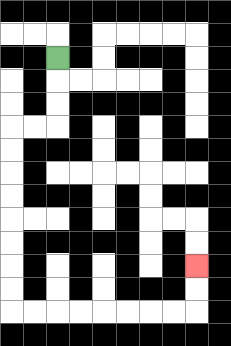{'start': '[2, 2]', 'end': '[8, 11]', 'path_directions': 'D,D,D,L,L,D,D,D,D,D,D,D,D,R,R,R,R,R,R,R,R,U,U', 'path_coordinates': '[[2, 2], [2, 3], [2, 4], [2, 5], [1, 5], [0, 5], [0, 6], [0, 7], [0, 8], [0, 9], [0, 10], [0, 11], [0, 12], [0, 13], [1, 13], [2, 13], [3, 13], [4, 13], [5, 13], [6, 13], [7, 13], [8, 13], [8, 12], [8, 11]]'}